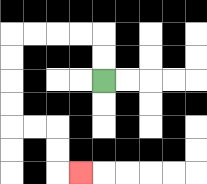{'start': '[4, 3]', 'end': '[3, 7]', 'path_directions': 'U,U,L,L,L,L,D,D,D,D,R,R,D,D,R', 'path_coordinates': '[[4, 3], [4, 2], [4, 1], [3, 1], [2, 1], [1, 1], [0, 1], [0, 2], [0, 3], [0, 4], [0, 5], [1, 5], [2, 5], [2, 6], [2, 7], [3, 7]]'}